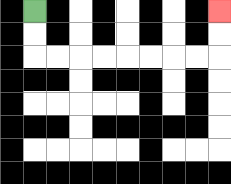{'start': '[1, 0]', 'end': '[9, 0]', 'path_directions': 'D,D,R,R,R,R,R,R,R,R,U,U', 'path_coordinates': '[[1, 0], [1, 1], [1, 2], [2, 2], [3, 2], [4, 2], [5, 2], [6, 2], [7, 2], [8, 2], [9, 2], [9, 1], [9, 0]]'}